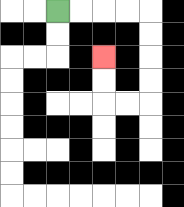{'start': '[2, 0]', 'end': '[4, 2]', 'path_directions': 'R,R,R,R,D,D,D,D,L,L,U,U', 'path_coordinates': '[[2, 0], [3, 0], [4, 0], [5, 0], [6, 0], [6, 1], [6, 2], [6, 3], [6, 4], [5, 4], [4, 4], [4, 3], [4, 2]]'}